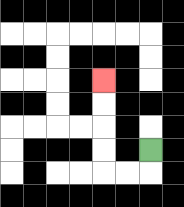{'start': '[6, 6]', 'end': '[4, 3]', 'path_directions': 'D,L,L,U,U,U,U', 'path_coordinates': '[[6, 6], [6, 7], [5, 7], [4, 7], [4, 6], [4, 5], [4, 4], [4, 3]]'}